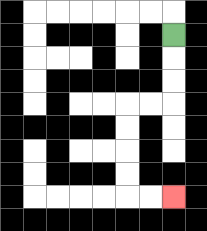{'start': '[7, 1]', 'end': '[7, 8]', 'path_directions': 'D,D,D,L,L,D,D,D,D,R,R', 'path_coordinates': '[[7, 1], [7, 2], [7, 3], [7, 4], [6, 4], [5, 4], [5, 5], [5, 6], [5, 7], [5, 8], [6, 8], [7, 8]]'}